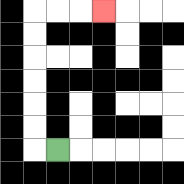{'start': '[2, 6]', 'end': '[4, 0]', 'path_directions': 'L,U,U,U,U,U,U,R,R,R', 'path_coordinates': '[[2, 6], [1, 6], [1, 5], [1, 4], [1, 3], [1, 2], [1, 1], [1, 0], [2, 0], [3, 0], [4, 0]]'}